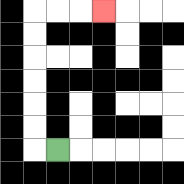{'start': '[2, 6]', 'end': '[4, 0]', 'path_directions': 'L,U,U,U,U,U,U,R,R,R', 'path_coordinates': '[[2, 6], [1, 6], [1, 5], [1, 4], [1, 3], [1, 2], [1, 1], [1, 0], [2, 0], [3, 0], [4, 0]]'}